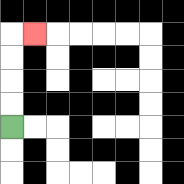{'start': '[0, 5]', 'end': '[1, 1]', 'path_directions': 'U,U,U,U,R', 'path_coordinates': '[[0, 5], [0, 4], [0, 3], [0, 2], [0, 1], [1, 1]]'}